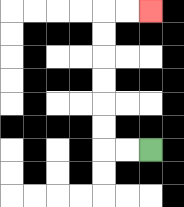{'start': '[6, 6]', 'end': '[6, 0]', 'path_directions': 'L,L,U,U,U,U,U,U,R,R', 'path_coordinates': '[[6, 6], [5, 6], [4, 6], [4, 5], [4, 4], [4, 3], [4, 2], [4, 1], [4, 0], [5, 0], [6, 0]]'}